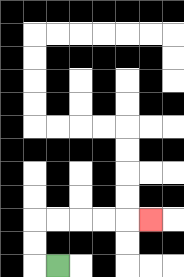{'start': '[2, 11]', 'end': '[6, 9]', 'path_directions': 'L,U,U,R,R,R,R,R', 'path_coordinates': '[[2, 11], [1, 11], [1, 10], [1, 9], [2, 9], [3, 9], [4, 9], [5, 9], [6, 9]]'}